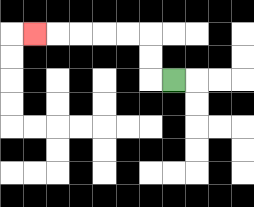{'start': '[7, 3]', 'end': '[1, 1]', 'path_directions': 'L,U,U,L,L,L,L,L', 'path_coordinates': '[[7, 3], [6, 3], [6, 2], [6, 1], [5, 1], [4, 1], [3, 1], [2, 1], [1, 1]]'}